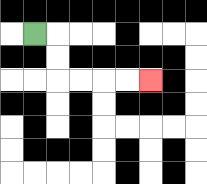{'start': '[1, 1]', 'end': '[6, 3]', 'path_directions': 'R,D,D,R,R,R,R', 'path_coordinates': '[[1, 1], [2, 1], [2, 2], [2, 3], [3, 3], [4, 3], [5, 3], [6, 3]]'}